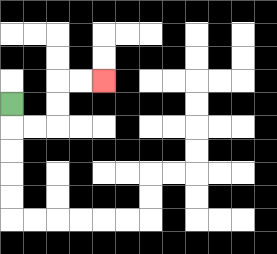{'start': '[0, 4]', 'end': '[4, 3]', 'path_directions': 'D,R,R,U,U,R,R', 'path_coordinates': '[[0, 4], [0, 5], [1, 5], [2, 5], [2, 4], [2, 3], [3, 3], [4, 3]]'}